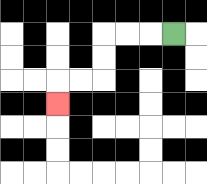{'start': '[7, 1]', 'end': '[2, 4]', 'path_directions': 'L,L,L,D,D,L,L,D', 'path_coordinates': '[[7, 1], [6, 1], [5, 1], [4, 1], [4, 2], [4, 3], [3, 3], [2, 3], [2, 4]]'}